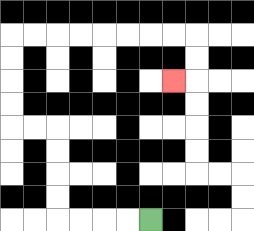{'start': '[6, 9]', 'end': '[7, 3]', 'path_directions': 'L,L,L,L,U,U,U,U,L,L,U,U,U,U,R,R,R,R,R,R,R,R,D,D,L', 'path_coordinates': '[[6, 9], [5, 9], [4, 9], [3, 9], [2, 9], [2, 8], [2, 7], [2, 6], [2, 5], [1, 5], [0, 5], [0, 4], [0, 3], [0, 2], [0, 1], [1, 1], [2, 1], [3, 1], [4, 1], [5, 1], [6, 1], [7, 1], [8, 1], [8, 2], [8, 3], [7, 3]]'}